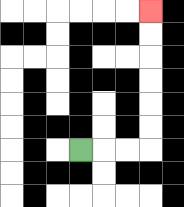{'start': '[3, 6]', 'end': '[6, 0]', 'path_directions': 'R,R,R,U,U,U,U,U,U', 'path_coordinates': '[[3, 6], [4, 6], [5, 6], [6, 6], [6, 5], [6, 4], [6, 3], [6, 2], [6, 1], [6, 0]]'}